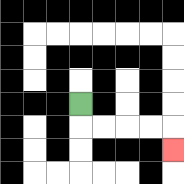{'start': '[3, 4]', 'end': '[7, 6]', 'path_directions': 'D,R,R,R,R,D', 'path_coordinates': '[[3, 4], [3, 5], [4, 5], [5, 5], [6, 5], [7, 5], [7, 6]]'}